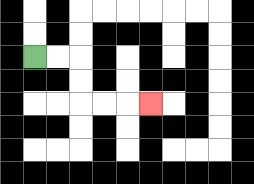{'start': '[1, 2]', 'end': '[6, 4]', 'path_directions': 'R,R,D,D,R,R,R', 'path_coordinates': '[[1, 2], [2, 2], [3, 2], [3, 3], [3, 4], [4, 4], [5, 4], [6, 4]]'}